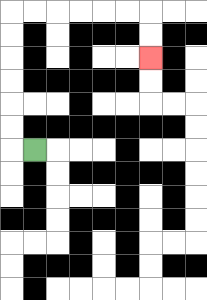{'start': '[1, 6]', 'end': '[6, 2]', 'path_directions': 'L,U,U,U,U,U,U,R,R,R,R,R,R,D,D', 'path_coordinates': '[[1, 6], [0, 6], [0, 5], [0, 4], [0, 3], [0, 2], [0, 1], [0, 0], [1, 0], [2, 0], [3, 0], [4, 0], [5, 0], [6, 0], [6, 1], [6, 2]]'}